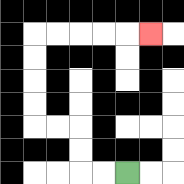{'start': '[5, 7]', 'end': '[6, 1]', 'path_directions': 'L,L,U,U,L,L,U,U,U,U,R,R,R,R,R', 'path_coordinates': '[[5, 7], [4, 7], [3, 7], [3, 6], [3, 5], [2, 5], [1, 5], [1, 4], [1, 3], [1, 2], [1, 1], [2, 1], [3, 1], [4, 1], [5, 1], [6, 1]]'}